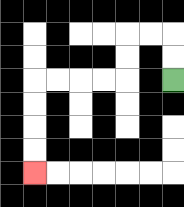{'start': '[7, 3]', 'end': '[1, 7]', 'path_directions': 'U,U,L,L,D,D,L,L,L,L,D,D,D,D', 'path_coordinates': '[[7, 3], [7, 2], [7, 1], [6, 1], [5, 1], [5, 2], [5, 3], [4, 3], [3, 3], [2, 3], [1, 3], [1, 4], [1, 5], [1, 6], [1, 7]]'}